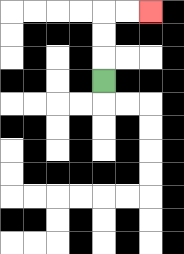{'start': '[4, 3]', 'end': '[6, 0]', 'path_directions': 'U,U,U,R,R', 'path_coordinates': '[[4, 3], [4, 2], [4, 1], [4, 0], [5, 0], [6, 0]]'}